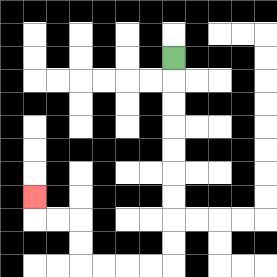{'start': '[7, 2]', 'end': '[1, 8]', 'path_directions': 'D,D,D,D,D,D,D,D,D,L,L,L,L,U,U,L,L,U', 'path_coordinates': '[[7, 2], [7, 3], [7, 4], [7, 5], [7, 6], [7, 7], [7, 8], [7, 9], [7, 10], [7, 11], [6, 11], [5, 11], [4, 11], [3, 11], [3, 10], [3, 9], [2, 9], [1, 9], [1, 8]]'}